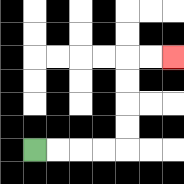{'start': '[1, 6]', 'end': '[7, 2]', 'path_directions': 'R,R,R,R,U,U,U,U,R,R', 'path_coordinates': '[[1, 6], [2, 6], [3, 6], [4, 6], [5, 6], [5, 5], [5, 4], [5, 3], [5, 2], [6, 2], [7, 2]]'}